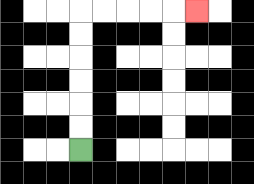{'start': '[3, 6]', 'end': '[8, 0]', 'path_directions': 'U,U,U,U,U,U,R,R,R,R,R', 'path_coordinates': '[[3, 6], [3, 5], [3, 4], [3, 3], [3, 2], [3, 1], [3, 0], [4, 0], [5, 0], [6, 0], [7, 0], [8, 0]]'}